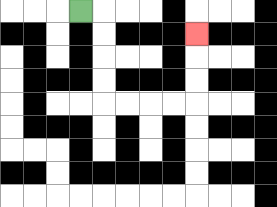{'start': '[3, 0]', 'end': '[8, 1]', 'path_directions': 'R,D,D,D,D,R,R,R,R,U,U,U', 'path_coordinates': '[[3, 0], [4, 0], [4, 1], [4, 2], [4, 3], [4, 4], [5, 4], [6, 4], [7, 4], [8, 4], [8, 3], [8, 2], [8, 1]]'}